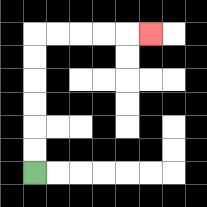{'start': '[1, 7]', 'end': '[6, 1]', 'path_directions': 'U,U,U,U,U,U,R,R,R,R,R', 'path_coordinates': '[[1, 7], [1, 6], [1, 5], [1, 4], [1, 3], [1, 2], [1, 1], [2, 1], [3, 1], [4, 1], [5, 1], [6, 1]]'}